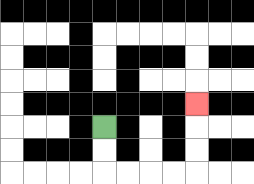{'start': '[4, 5]', 'end': '[8, 4]', 'path_directions': 'D,D,R,R,R,R,U,U,U', 'path_coordinates': '[[4, 5], [4, 6], [4, 7], [5, 7], [6, 7], [7, 7], [8, 7], [8, 6], [8, 5], [8, 4]]'}